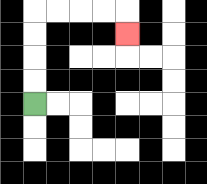{'start': '[1, 4]', 'end': '[5, 1]', 'path_directions': 'U,U,U,U,R,R,R,R,D', 'path_coordinates': '[[1, 4], [1, 3], [1, 2], [1, 1], [1, 0], [2, 0], [3, 0], [4, 0], [5, 0], [5, 1]]'}